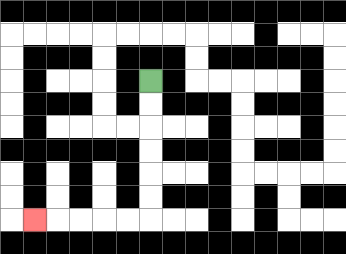{'start': '[6, 3]', 'end': '[1, 9]', 'path_directions': 'D,D,D,D,D,D,L,L,L,L,L', 'path_coordinates': '[[6, 3], [6, 4], [6, 5], [6, 6], [6, 7], [6, 8], [6, 9], [5, 9], [4, 9], [3, 9], [2, 9], [1, 9]]'}